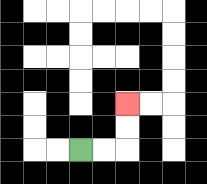{'start': '[3, 6]', 'end': '[5, 4]', 'path_directions': 'R,R,U,U', 'path_coordinates': '[[3, 6], [4, 6], [5, 6], [5, 5], [5, 4]]'}